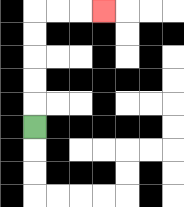{'start': '[1, 5]', 'end': '[4, 0]', 'path_directions': 'U,U,U,U,U,R,R,R', 'path_coordinates': '[[1, 5], [1, 4], [1, 3], [1, 2], [1, 1], [1, 0], [2, 0], [3, 0], [4, 0]]'}